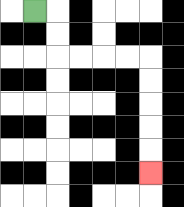{'start': '[1, 0]', 'end': '[6, 7]', 'path_directions': 'R,D,D,R,R,R,R,D,D,D,D,D', 'path_coordinates': '[[1, 0], [2, 0], [2, 1], [2, 2], [3, 2], [4, 2], [5, 2], [6, 2], [6, 3], [6, 4], [6, 5], [6, 6], [6, 7]]'}